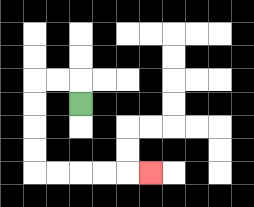{'start': '[3, 4]', 'end': '[6, 7]', 'path_directions': 'U,L,L,D,D,D,D,R,R,R,R,R', 'path_coordinates': '[[3, 4], [3, 3], [2, 3], [1, 3], [1, 4], [1, 5], [1, 6], [1, 7], [2, 7], [3, 7], [4, 7], [5, 7], [6, 7]]'}